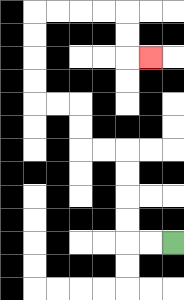{'start': '[7, 10]', 'end': '[6, 2]', 'path_directions': 'L,L,U,U,U,U,L,L,U,U,L,L,U,U,U,U,R,R,R,R,D,D,R', 'path_coordinates': '[[7, 10], [6, 10], [5, 10], [5, 9], [5, 8], [5, 7], [5, 6], [4, 6], [3, 6], [3, 5], [3, 4], [2, 4], [1, 4], [1, 3], [1, 2], [1, 1], [1, 0], [2, 0], [3, 0], [4, 0], [5, 0], [5, 1], [5, 2], [6, 2]]'}